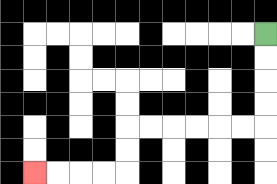{'start': '[11, 1]', 'end': '[1, 7]', 'path_directions': 'D,D,D,D,L,L,L,L,L,L,D,D,L,L,L,L', 'path_coordinates': '[[11, 1], [11, 2], [11, 3], [11, 4], [11, 5], [10, 5], [9, 5], [8, 5], [7, 5], [6, 5], [5, 5], [5, 6], [5, 7], [4, 7], [3, 7], [2, 7], [1, 7]]'}